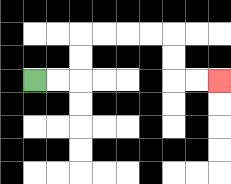{'start': '[1, 3]', 'end': '[9, 3]', 'path_directions': 'R,R,U,U,R,R,R,R,D,D,R,R', 'path_coordinates': '[[1, 3], [2, 3], [3, 3], [3, 2], [3, 1], [4, 1], [5, 1], [6, 1], [7, 1], [7, 2], [7, 3], [8, 3], [9, 3]]'}